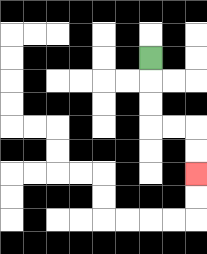{'start': '[6, 2]', 'end': '[8, 7]', 'path_directions': 'D,D,D,R,R,D,D', 'path_coordinates': '[[6, 2], [6, 3], [6, 4], [6, 5], [7, 5], [8, 5], [8, 6], [8, 7]]'}